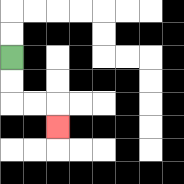{'start': '[0, 2]', 'end': '[2, 5]', 'path_directions': 'D,D,R,R,D', 'path_coordinates': '[[0, 2], [0, 3], [0, 4], [1, 4], [2, 4], [2, 5]]'}